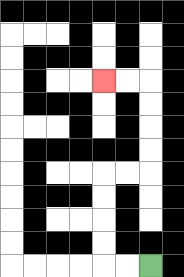{'start': '[6, 11]', 'end': '[4, 3]', 'path_directions': 'L,L,U,U,U,U,R,R,U,U,U,U,L,L', 'path_coordinates': '[[6, 11], [5, 11], [4, 11], [4, 10], [4, 9], [4, 8], [4, 7], [5, 7], [6, 7], [6, 6], [6, 5], [6, 4], [6, 3], [5, 3], [4, 3]]'}